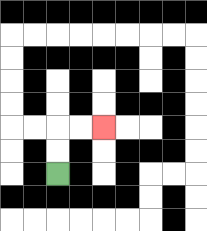{'start': '[2, 7]', 'end': '[4, 5]', 'path_directions': 'U,U,R,R', 'path_coordinates': '[[2, 7], [2, 6], [2, 5], [3, 5], [4, 5]]'}